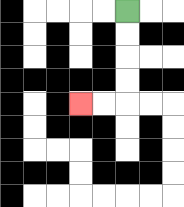{'start': '[5, 0]', 'end': '[3, 4]', 'path_directions': 'D,D,D,D,L,L', 'path_coordinates': '[[5, 0], [5, 1], [5, 2], [5, 3], [5, 4], [4, 4], [3, 4]]'}